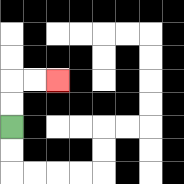{'start': '[0, 5]', 'end': '[2, 3]', 'path_directions': 'U,U,R,R', 'path_coordinates': '[[0, 5], [0, 4], [0, 3], [1, 3], [2, 3]]'}